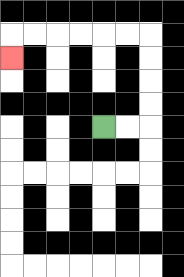{'start': '[4, 5]', 'end': '[0, 2]', 'path_directions': 'R,R,U,U,U,U,L,L,L,L,L,L,D', 'path_coordinates': '[[4, 5], [5, 5], [6, 5], [6, 4], [6, 3], [6, 2], [6, 1], [5, 1], [4, 1], [3, 1], [2, 1], [1, 1], [0, 1], [0, 2]]'}